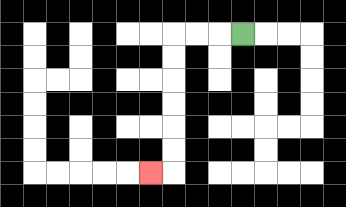{'start': '[10, 1]', 'end': '[6, 7]', 'path_directions': 'L,L,L,D,D,D,D,D,D,L', 'path_coordinates': '[[10, 1], [9, 1], [8, 1], [7, 1], [7, 2], [7, 3], [7, 4], [7, 5], [7, 6], [7, 7], [6, 7]]'}